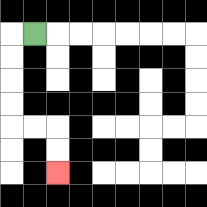{'start': '[1, 1]', 'end': '[2, 7]', 'path_directions': 'L,D,D,D,D,R,R,D,D', 'path_coordinates': '[[1, 1], [0, 1], [0, 2], [0, 3], [0, 4], [0, 5], [1, 5], [2, 5], [2, 6], [2, 7]]'}